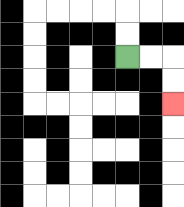{'start': '[5, 2]', 'end': '[7, 4]', 'path_directions': 'R,R,D,D', 'path_coordinates': '[[5, 2], [6, 2], [7, 2], [7, 3], [7, 4]]'}